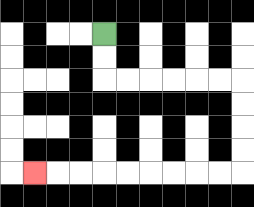{'start': '[4, 1]', 'end': '[1, 7]', 'path_directions': 'D,D,R,R,R,R,R,R,D,D,D,D,L,L,L,L,L,L,L,L,L', 'path_coordinates': '[[4, 1], [4, 2], [4, 3], [5, 3], [6, 3], [7, 3], [8, 3], [9, 3], [10, 3], [10, 4], [10, 5], [10, 6], [10, 7], [9, 7], [8, 7], [7, 7], [6, 7], [5, 7], [4, 7], [3, 7], [2, 7], [1, 7]]'}